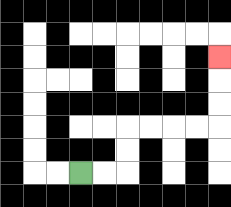{'start': '[3, 7]', 'end': '[9, 2]', 'path_directions': 'R,R,U,U,R,R,R,R,U,U,U', 'path_coordinates': '[[3, 7], [4, 7], [5, 7], [5, 6], [5, 5], [6, 5], [7, 5], [8, 5], [9, 5], [9, 4], [9, 3], [9, 2]]'}